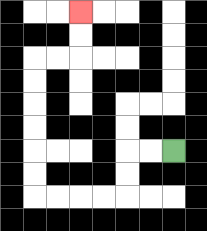{'start': '[7, 6]', 'end': '[3, 0]', 'path_directions': 'L,L,D,D,L,L,L,L,U,U,U,U,U,U,R,R,U,U', 'path_coordinates': '[[7, 6], [6, 6], [5, 6], [5, 7], [5, 8], [4, 8], [3, 8], [2, 8], [1, 8], [1, 7], [1, 6], [1, 5], [1, 4], [1, 3], [1, 2], [2, 2], [3, 2], [3, 1], [3, 0]]'}